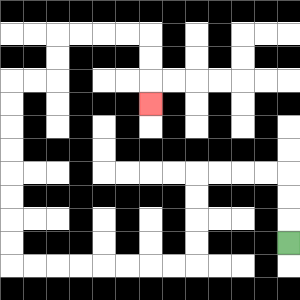{'start': '[12, 10]', 'end': '[6, 4]', 'path_directions': 'U,U,U,L,L,L,L,D,D,D,D,L,L,L,L,L,L,L,L,U,U,U,U,U,U,U,U,R,R,U,U,R,R,R,R,D,D,D', 'path_coordinates': '[[12, 10], [12, 9], [12, 8], [12, 7], [11, 7], [10, 7], [9, 7], [8, 7], [8, 8], [8, 9], [8, 10], [8, 11], [7, 11], [6, 11], [5, 11], [4, 11], [3, 11], [2, 11], [1, 11], [0, 11], [0, 10], [0, 9], [0, 8], [0, 7], [0, 6], [0, 5], [0, 4], [0, 3], [1, 3], [2, 3], [2, 2], [2, 1], [3, 1], [4, 1], [5, 1], [6, 1], [6, 2], [6, 3], [6, 4]]'}